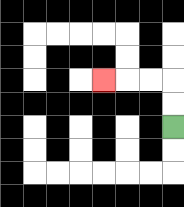{'start': '[7, 5]', 'end': '[4, 3]', 'path_directions': 'U,U,L,L,L', 'path_coordinates': '[[7, 5], [7, 4], [7, 3], [6, 3], [5, 3], [4, 3]]'}